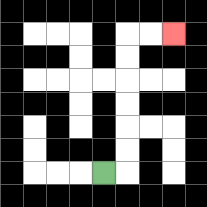{'start': '[4, 7]', 'end': '[7, 1]', 'path_directions': 'R,U,U,U,U,U,U,R,R', 'path_coordinates': '[[4, 7], [5, 7], [5, 6], [5, 5], [5, 4], [5, 3], [5, 2], [5, 1], [6, 1], [7, 1]]'}